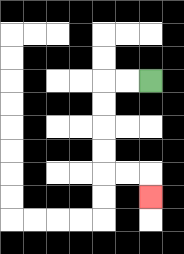{'start': '[6, 3]', 'end': '[6, 8]', 'path_directions': 'L,L,D,D,D,D,R,R,D', 'path_coordinates': '[[6, 3], [5, 3], [4, 3], [4, 4], [4, 5], [4, 6], [4, 7], [5, 7], [6, 7], [6, 8]]'}